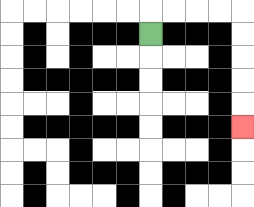{'start': '[6, 1]', 'end': '[10, 5]', 'path_directions': 'U,R,R,R,R,D,D,D,D,D', 'path_coordinates': '[[6, 1], [6, 0], [7, 0], [8, 0], [9, 0], [10, 0], [10, 1], [10, 2], [10, 3], [10, 4], [10, 5]]'}